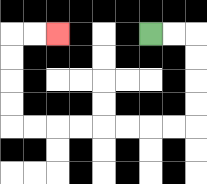{'start': '[6, 1]', 'end': '[2, 1]', 'path_directions': 'R,R,D,D,D,D,L,L,L,L,L,L,L,L,U,U,U,U,R,R', 'path_coordinates': '[[6, 1], [7, 1], [8, 1], [8, 2], [8, 3], [8, 4], [8, 5], [7, 5], [6, 5], [5, 5], [4, 5], [3, 5], [2, 5], [1, 5], [0, 5], [0, 4], [0, 3], [0, 2], [0, 1], [1, 1], [2, 1]]'}